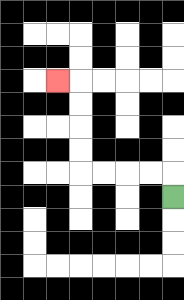{'start': '[7, 8]', 'end': '[2, 3]', 'path_directions': 'U,L,L,L,L,U,U,U,U,L', 'path_coordinates': '[[7, 8], [7, 7], [6, 7], [5, 7], [4, 7], [3, 7], [3, 6], [3, 5], [3, 4], [3, 3], [2, 3]]'}